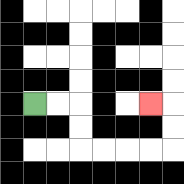{'start': '[1, 4]', 'end': '[6, 4]', 'path_directions': 'R,R,D,D,R,R,R,R,U,U,L', 'path_coordinates': '[[1, 4], [2, 4], [3, 4], [3, 5], [3, 6], [4, 6], [5, 6], [6, 6], [7, 6], [7, 5], [7, 4], [6, 4]]'}